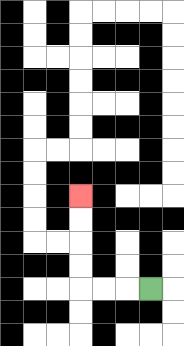{'start': '[6, 12]', 'end': '[3, 8]', 'path_directions': 'L,L,L,U,U,U,U', 'path_coordinates': '[[6, 12], [5, 12], [4, 12], [3, 12], [3, 11], [3, 10], [3, 9], [3, 8]]'}